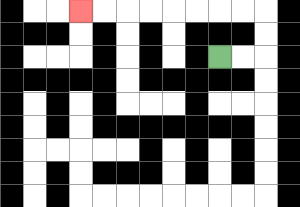{'start': '[9, 2]', 'end': '[3, 0]', 'path_directions': 'R,R,U,U,L,L,L,L,L,L,L,L', 'path_coordinates': '[[9, 2], [10, 2], [11, 2], [11, 1], [11, 0], [10, 0], [9, 0], [8, 0], [7, 0], [6, 0], [5, 0], [4, 0], [3, 0]]'}